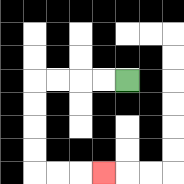{'start': '[5, 3]', 'end': '[4, 7]', 'path_directions': 'L,L,L,L,D,D,D,D,R,R,R', 'path_coordinates': '[[5, 3], [4, 3], [3, 3], [2, 3], [1, 3], [1, 4], [1, 5], [1, 6], [1, 7], [2, 7], [3, 7], [4, 7]]'}